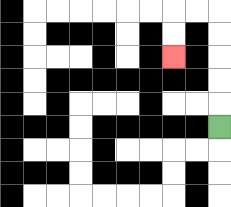{'start': '[9, 5]', 'end': '[7, 2]', 'path_directions': 'U,U,U,U,U,L,L,D,D', 'path_coordinates': '[[9, 5], [9, 4], [9, 3], [9, 2], [9, 1], [9, 0], [8, 0], [7, 0], [7, 1], [7, 2]]'}